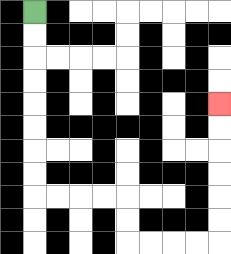{'start': '[1, 0]', 'end': '[9, 4]', 'path_directions': 'D,D,D,D,D,D,D,D,R,R,R,R,D,D,R,R,R,R,U,U,U,U,U,U', 'path_coordinates': '[[1, 0], [1, 1], [1, 2], [1, 3], [1, 4], [1, 5], [1, 6], [1, 7], [1, 8], [2, 8], [3, 8], [4, 8], [5, 8], [5, 9], [5, 10], [6, 10], [7, 10], [8, 10], [9, 10], [9, 9], [9, 8], [9, 7], [9, 6], [9, 5], [9, 4]]'}